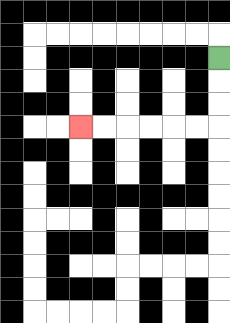{'start': '[9, 2]', 'end': '[3, 5]', 'path_directions': 'D,D,D,L,L,L,L,L,L', 'path_coordinates': '[[9, 2], [9, 3], [9, 4], [9, 5], [8, 5], [7, 5], [6, 5], [5, 5], [4, 5], [3, 5]]'}